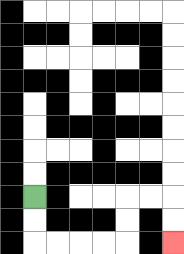{'start': '[1, 8]', 'end': '[7, 10]', 'path_directions': 'D,D,R,R,R,R,U,U,R,R,D,D', 'path_coordinates': '[[1, 8], [1, 9], [1, 10], [2, 10], [3, 10], [4, 10], [5, 10], [5, 9], [5, 8], [6, 8], [7, 8], [7, 9], [7, 10]]'}